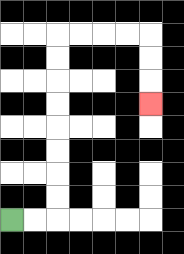{'start': '[0, 9]', 'end': '[6, 4]', 'path_directions': 'R,R,U,U,U,U,U,U,U,U,R,R,R,R,D,D,D', 'path_coordinates': '[[0, 9], [1, 9], [2, 9], [2, 8], [2, 7], [2, 6], [2, 5], [2, 4], [2, 3], [2, 2], [2, 1], [3, 1], [4, 1], [5, 1], [6, 1], [6, 2], [6, 3], [6, 4]]'}